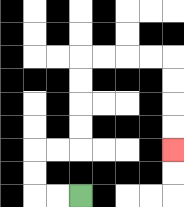{'start': '[3, 8]', 'end': '[7, 6]', 'path_directions': 'L,L,U,U,R,R,U,U,U,U,R,R,R,R,D,D,D,D', 'path_coordinates': '[[3, 8], [2, 8], [1, 8], [1, 7], [1, 6], [2, 6], [3, 6], [3, 5], [3, 4], [3, 3], [3, 2], [4, 2], [5, 2], [6, 2], [7, 2], [7, 3], [7, 4], [7, 5], [7, 6]]'}